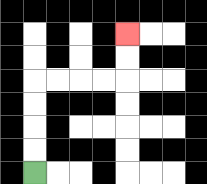{'start': '[1, 7]', 'end': '[5, 1]', 'path_directions': 'U,U,U,U,R,R,R,R,U,U', 'path_coordinates': '[[1, 7], [1, 6], [1, 5], [1, 4], [1, 3], [2, 3], [3, 3], [4, 3], [5, 3], [5, 2], [5, 1]]'}